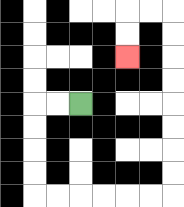{'start': '[3, 4]', 'end': '[5, 2]', 'path_directions': 'L,L,D,D,D,D,R,R,R,R,R,R,U,U,U,U,U,U,U,U,L,L,D,D', 'path_coordinates': '[[3, 4], [2, 4], [1, 4], [1, 5], [1, 6], [1, 7], [1, 8], [2, 8], [3, 8], [4, 8], [5, 8], [6, 8], [7, 8], [7, 7], [7, 6], [7, 5], [7, 4], [7, 3], [7, 2], [7, 1], [7, 0], [6, 0], [5, 0], [5, 1], [5, 2]]'}